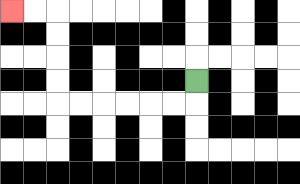{'start': '[8, 3]', 'end': '[0, 0]', 'path_directions': 'D,L,L,L,L,L,L,U,U,U,U,L,L', 'path_coordinates': '[[8, 3], [8, 4], [7, 4], [6, 4], [5, 4], [4, 4], [3, 4], [2, 4], [2, 3], [2, 2], [2, 1], [2, 0], [1, 0], [0, 0]]'}